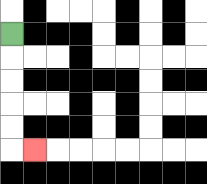{'start': '[0, 1]', 'end': '[1, 6]', 'path_directions': 'D,D,D,D,D,R', 'path_coordinates': '[[0, 1], [0, 2], [0, 3], [0, 4], [0, 5], [0, 6], [1, 6]]'}